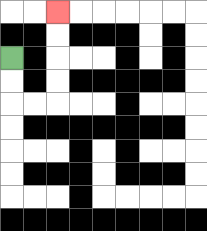{'start': '[0, 2]', 'end': '[2, 0]', 'path_directions': 'D,D,R,R,U,U,U,U', 'path_coordinates': '[[0, 2], [0, 3], [0, 4], [1, 4], [2, 4], [2, 3], [2, 2], [2, 1], [2, 0]]'}